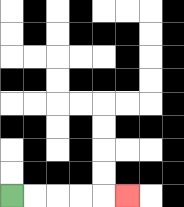{'start': '[0, 8]', 'end': '[5, 8]', 'path_directions': 'R,R,R,R,R', 'path_coordinates': '[[0, 8], [1, 8], [2, 8], [3, 8], [4, 8], [5, 8]]'}